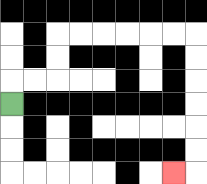{'start': '[0, 4]', 'end': '[7, 7]', 'path_directions': 'U,R,R,U,U,R,R,R,R,R,R,D,D,D,D,D,D,L', 'path_coordinates': '[[0, 4], [0, 3], [1, 3], [2, 3], [2, 2], [2, 1], [3, 1], [4, 1], [5, 1], [6, 1], [7, 1], [8, 1], [8, 2], [8, 3], [8, 4], [8, 5], [8, 6], [8, 7], [7, 7]]'}